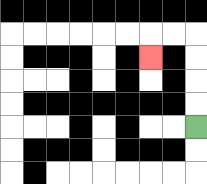{'start': '[8, 5]', 'end': '[6, 2]', 'path_directions': 'U,U,U,U,L,L,D', 'path_coordinates': '[[8, 5], [8, 4], [8, 3], [8, 2], [8, 1], [7, 1], [6, 1], [6, 2]]'}